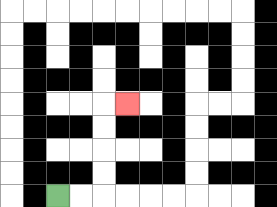{'start': '[2, 8]', 'end': '[5, 4]', 'path_directions': 'R,R,U,U,U,U,R', 'path_coordinates': '[[2, 8], [3, 8], [4, 8], [4, 7], [4, 6], [4, 5], [4, 4], [5, 4]]'}